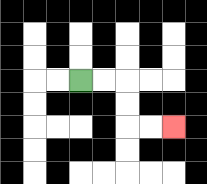{'start': '[3, 3]', 'end': '[7, 5]', 'path_directions': 'R,R,D,D,R,R', 'path_coordinates': '[[3, 3], [4, 3], [5, 3], [5, 4], [5, 5], [6, 5], [7, 5]]'}